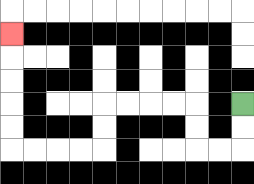{'start': '[10, 4]', 'end': '[0, 1]', 'path_directions': 'D,D,L,L,U,U,L,L,L,L,D,D,L,L,L,L,U,U,U,U,U', 'path_coordinates': '[[10, 4], [10, 5], [10, 6], [9, 6], [8, 6], [8, 5], [8, 4], [7, 4], [6, 4], [5, 4], [4, 4], [4, 5], [4, 6], [3, 6], [2, 6], [1, 6], [0, 6], [0, 5], [0, 4], [0, 3], [0, 2], [0, 1]]'}